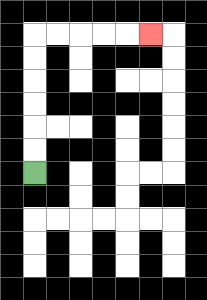{'start': '[1, 7]', 'end': '[6, 1]', 'path_directions': 'U,U,U,U,U,U,R,R,R,R,R', 'path_coordinates': '[[1, 7], [1, 6], [1, 5], [1, 4], [1, 3], [1, 2], [1, 1], [2, 1], [3, 1], [4, 1], [5, 1], [6, 1]]'}